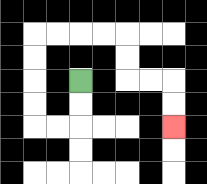{'start': '[3, 3]', 'end': '[7, 5]', 'path_directions': 'D,D,L,L,U,U,U,U,R,R,R,R,D,D,R,R,D,D', 'path_coordinates': '[[3, 3], [3, 4], [3, 5], [2, 5], [1, 5], [1, 4], [1, 3], [1, 2], [1, 1], [2, 1], [3, 1], [4, 1], [5, 1], [5, 2], [5, 3], [6, 3], [7, 3], [7, 4], [7, 5]]'}